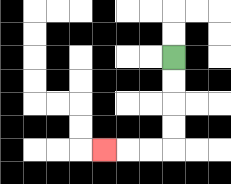{'start': '[7, 2]', 'end': '[4, 6]', 'path_directions': 'D,D,D,D,L,L,L', 'path_coordinates': '[[7, 2], [7, 3], [7, 4], [7, 5], [7, 6], [6, 6], [5, 6], [4, 6]]'}